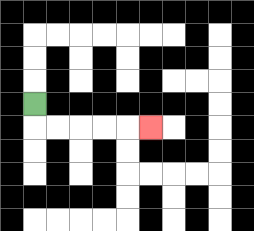{'start': '[1, 4]', 'end': '[6, 5]', 'path_directions': 'D,R,R,R,R,R', 'path_coordinates': '[[1, 4], [1, 5], [2, 5], [3, 5], [4, 5], [5, 5], [6, 5]]'}